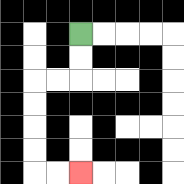{'start': '[3, 1]', 'end': '[3, 7]', 'path_directions': 'D,D,L,L,D,D,D,D,R,R', 'path_coordinates': '[[3, 1], [3, 2], [3, 3], [2, 3], [1, 3], [1, 4], [1, 5], [1, 6], [1, 7], [2, 7], [3, 7]]'}